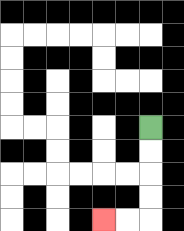{'start': '[6, 5]', 'end': '[4, 9]', 'path_directions': 'D,D,D,D,L,L', 'path_coordinates': '[[6, 5], [6, 6], [6, 7], [6, 8], [6, 9], [5, 9], [4, 9]]'}